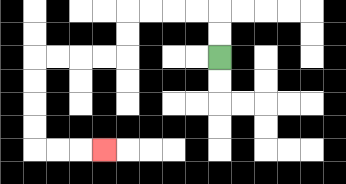{'start': '[9, 2]', 'end': '[4, 6]', 'path_directions': 'U,U,L,L,L,L,D,D,L,L,L,L,D,D,D,D,R,R,R', 'path_coordinates': '[[9, 2], [9, 1], [9, 0], [8, 0], [7, 0], [6, 0], [5, 0], [5, 1], [5, 2], [4, 2], [3, 2], [2, 2], [1, 2], [1, 3], [1, 4], [1, 5], [1, 6], [2, 6], [3, 6], [4, 6]]'}